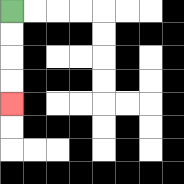{'start': '[0, 0]', 'end': '[0, 4]', 'path_directions': 'D,D,D,D', 'path_coordinates': '[[0, 0], [0, 1], [0, 2], [0, 3], [0, 4]]'}